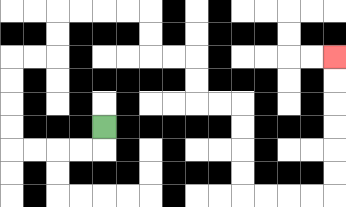{'start': '[4, 5]', 'end': '[14, 2]', 'path_directions': 'D,L,L,L,L,U,U,U,U,R,R,U,U,R,R,R,R,D,D,R,R,D,D,R,R,D,D,D,D,R,R,R,R,U,U,U,U,U,U', 'path_coordinates': '[[4, 5], [4, 6], [3, 6], [2, 6], [1, 6], [0, 6], [0, 5], [0, 4], [0, 3], [0, 2], [1, 2], [2, 2], [2, 1], [2, 0], [3, 0], [4, 0], [5, 0], [6, 0], [6, 1], [6, 2], [7, 2], [8, 2], [8, 3], [8, 4], [9, 4], [10, 4], [10, 5], [10, 6], [10, 7], [10, 8], [11, 8], [12, 8], [13, 8], [14, 8], [14, 7], [14, 6], [14, 5], [14, 4], [14, 3], [14, 2]]'}